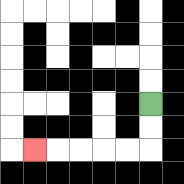{'start': '[6, 4]', 'end': '[1, 6]', 'path_directions': 'D,D,L,L,L,L,L', 'path_coordinates': '[[6, 4], [6, 5], [6, 6], [5, 6], [4, 6], [3, 6], [2, 6], [1, 6]]'}